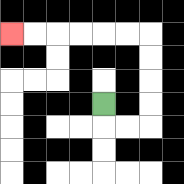{'start': '[4, 4]', 'end': '[0, 1]', 'path_directions': 'D,R,R,U,U,U,U,L,L,L,L,L,L', 'path_coordinates': '[[4, 4], [4, 5], [5, 5], [6, 5], [6, 4], [6, 3], [6, 2], [6, 1], [5, 1], [4, 1], [3, 1], [2, 1], [1, 1], [0, 1]]'}